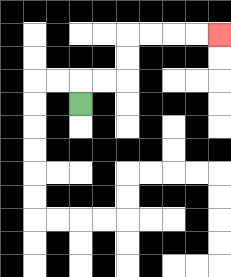{'start': '[3, 4]', 'end': '[9, 1]', 'path_directions': 'U,R,R,U,U,R,R,R,R', 'path_coordinates': '[[3, 4], [3, 3], [4, 3], [5, 3], [5, 2], [5, 1], [6, 1], [7, 1], [8, 1], [9, 1]]'}